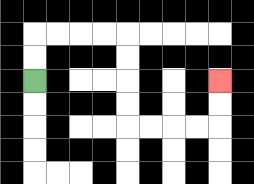{'start': '[1, 3]', 'end': '[9, 3]', 'path_directions': 'U,U,R,R,R,R,D,D,D,D,R,R,R,R,U,U', 'path_coordinates': '[[1, 3], [1, 2], [1, 1], [2, 1], [3, 1], [4, 1], [5, 1], [5, 2], [5, 3], [5, 4], [5, 5], [6, 5], [7, 5], [8, 5], [9, 5], [9, 4], [9, 3]]'}